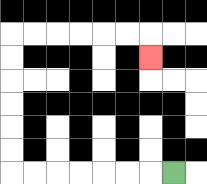{'start': '[7, 7]', 'end': '[6, 2]', 'path_directions': 'L,L,L,L,L,L,L,U,U,U,U,U,U,R,R,R,R,R,R,D', 'path_coordinates': '[[7, 7], [6, 7], [5, 7], [4, 7], [3, 7], [2, 7], [1, 7], [0, 7], [0, 6], [0, 5], [0, 4], [0, 3], [0, 2], [0, 1], [1, 1], [2, 1], [3, 1], [4, 1], [5, 1], [6, 1], [6, 2]]'}